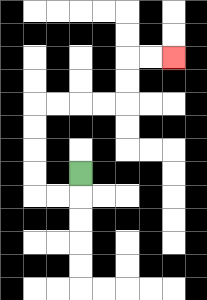{'start': '[3, 7]', 'end': '[7, 2]', 'path_directions': 'D,L,L,U,U,U,U,R,R,R,R,U,U,R,R', 'path_coordinates': '[[3, 7], [3, 8], [2, 8], [1, 8], [1, 7], [1, 6], [1, 5], [1, 4], [2, 4], [3, 4], [4, 4], [5, 4], [5, 3], [5, 2], [6, 2], [7, 2]]'}